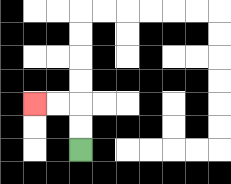{'start': '[3, 6]', 'end': '[1, 4]', 'path_directions': 'U,U,L,L', 'path_coordinates': '[[3, 6], [3, 5], [3, 4], [2, 4], [1, 4]]'}